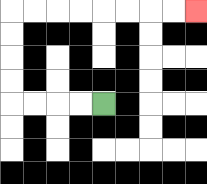{'start': '[4, 4]', 'end': '[8, 0]', 'path_directions': 'L,L,L,L,U,U,U,U,R,R,R,R,R,R,R,R', 'path_coordinates': '[[4, 4], [3, 4], [2, 4], [1, 4], [0, 4], [0, 3], [0, 2], [0, 1], [0, 0], [1, 0], [2, 0], [3, 0], [4, 0], [5, 0], [6, 0], [7, 0], [8, 0]]'}